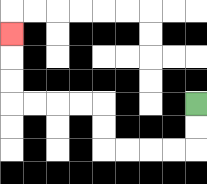{'start': '[8, 4]', 'end': '[0, 1]', 'path_directions': 'D,D,L,L,L,L,U,U,L,L,L,L,U,U,U', 'path_coordinates': '[[8, 4], [8, 5], [8, 6], [7, 6], [6, 6], [5, 6], [4, 6], [4, 5], [4, 4], [3, 4], [2, 4], [1, 4], [0, 4], [0, 3], [0, 2], [0, 1]]'}